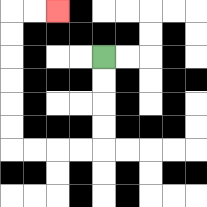{'start': '[4, 2]', 'end': '[2, 0]', 'path_directions': 'D,D,D,D,L,L,L,L,U,U,U,U,U,U,R,R', 'path_coordinates': '[[4, 2], [4, 3], [4, 4], [4, 5], [4, 6], [3, 6], [2, 6], [1, 6], [0, 6], [0, 5], [0, 4], [0, 3], [0, 2], [0, 1], [0, 0], [1, 0], [2, 0]]'}